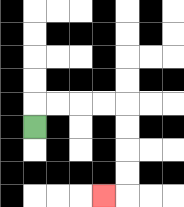{'start': '[1, 5]', 'end': '[4, 8]', 'path_directions': 'U,R,R,R,R,D,D,D,D,L', 'path_coordinates': '[[1, 5], [1, 4], [2, 4], [3, 4], [4, 4], [5, 4], [5, 5], [5, 6], [5, 7], [5, 8], [4, 8]]'}